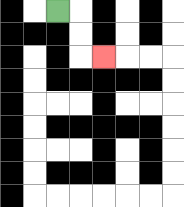{'start': '[2, 0]', 'end': '[4, 2]', 'path_directions': 'R,D,D,R', 'path_coordinates': '[[2, 0], [3, 0], [3, 1], [3, 2], [4, 2]]'}